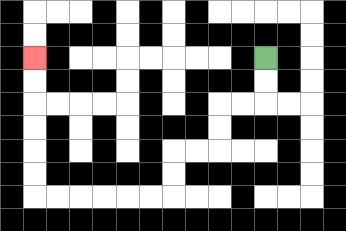{'start': '[11, 2]', 'end': '[1, 2]', 'path_directions': 'D,D,L,L,D,D,L,L,D,D,L,L,L,L,L,L,U,U,U,U,U,U', 'path_coordinates': '[[11, 2], [11, 3], [11, 4], [10, 4], [9, 4], [9, 5], [9, 6], [8, 6], [7, 6], [7, 7], [7, 8], [6, 8], [5, 8], [4, 8], [3, 8], [2, 8], [1, 8], [1, 7], [1, 6], [1, 5], [1, 4], [1, 3], [1, 2]]'}